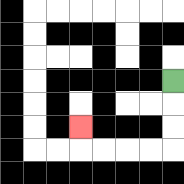{'start': '[7, 3]', 'end': '[3, 5]', 'path_directions': 'D,D,D,L,L,L,L,U', 'path_coordinates': '[[7, 3], [7, 4], [7, 5], [7, 6], [6, 6], [5, 6], [4, 6], [3, 6], [3, 5]]'}